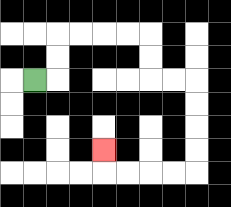{'start': '[1, 3]', 'end': '[4, 6]', 'path_directions': 'R,U,U,R,R,R,R,D,D,R,R,D,D,D,D,L,L,L,L,U', 'path_coordinates': '[[1, 3], [2, 3], [2, 2], [2, 1], [3, 1], [4, 1], [5, 1], [6, 1], [6, 2], [6, 3], [7, 3], [8, 3], [8, 4], [8, 5], [8, 6], [8, 7], [7, 7], [6, 7], [5, 7], [4, 7], [4, 6]]'}